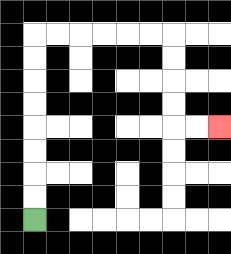{'start': '[1, 9]', 'end': '[9, 5]', 'path_directions': 'U,U,U,U,U,U,U,U,R,R,R,R,R,R,D,D,D,D,R,R', 'path_coordinates': '[[1, 9], [1, 8], [1, 7], [1, 6], [1, 5], [1, 4], [1, 3], [1, 2], [1, 1], [2, 1], [3, 1], [4, 1], [5, 1], [6, 1], [7, 1], [7, 2], [7, 3], [7, 4], [7, 5], [8, 5], [9, 5]]'}